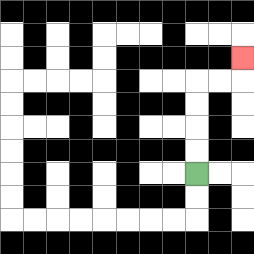{'start': '[8, 7]', 'end': '[10, 2]', 'path_directions': 'U,U,U,U,R,R,U', 'path_coordinates': '[[8, 7], [8, 6], [8, 5], [8, 4], [8, 3], [9, 3], [10, 3], [10, 2]]'}